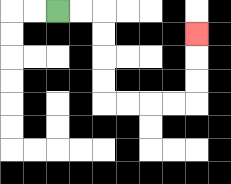{'start': '[2, 0]', 'end': '[8, 1]', 'path_directions': 'R,R,D,D,D,D,R,R,R,R,U,U,U', 'path_coordinates': '[[2, 0], [3, 0], [4, 0], [4, 1], [4, 2], [4, 3], [4, 4], [5, 4], [6, 4], [7, 4], [8, 4], [8, 3], [8, 2], [8, 1]]'}